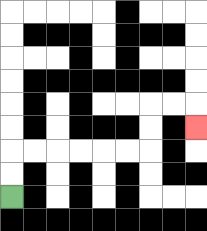{'start': '[0, 8]', 'end': '[8, 5]', 'path_directions': 'U,U,R,R,R,R,R,R,U,U,R,R,D', 'path_coordinates': '[[0, 8], [0, 7], [0, 6], [1, 6], [2, 6], [3, 6], [4, 6], [5, 6], [6, 6], [6, 5], [6, 4], [7, 4], [8, 4], [8, 5]]'}